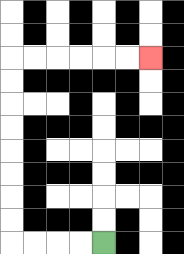{'start': '[4, 10]', 'end': '[6, 2]', 'path_directions': 'L,L,L,L,U,U,U,U,U,U,U,U,R,R,R,R,R,R', 'path_coordinates': '[[4, 10], [3, 10], [2, 10], [1, 10], [0, 10], [0, 9], [0, 8], [0, 7], [0, 6], [0, 5], [0, 4], [0, 3], [0, 2], [1, 2], [2, 2], [3, 2], [4, 2], [5, 2], [6, 2]]'}